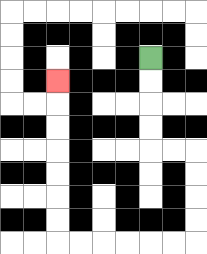{'start': '[6, 2]', 'end': '[2, 3]', 'path_directions': 'D,D,D,D,R,R,D,D,D,D,L,L,L,L,L,L,U,U,U,U,U,U,U', 'path_coordinates': '[[6, 2], [6, 3], [6, 4], [6, 5], [6, 6], [7, 6], [8, 6], [8, 7], [8, 8], [8, 9], [8, 10], [7, 10], [6, 10], [5, 10], [4, 10], [3, 10], [2, 10], [2, 9], [2, 8], [2, 7], [2, 6], [2, 5], [2, 4], [2, 3]]'}